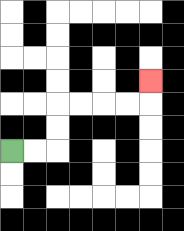{'start': '[0, 6]', 'end': '[6, 3]', 'path_directions': 'R,R,U,U,R,R,R,R,U', 'path_coordinates': '[[0, 6], [1, 6], [2, 6], [2, 5], [2, 4], [3, 4], [4, 4], [5, 4], [6, 4], [6, 3]]'}